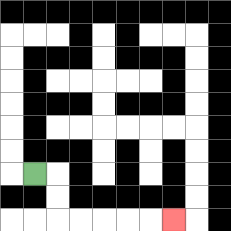{'start': '[1, 7]', 'end': '[7, 9]', 'path_directions': 'R,D,D,R,R,R,R,R', 'path_coordinates': '[[1, 7], [2, 7], [2, 8], [2, 9], [3, 9], [4, 9], [5, 9], [6, 9], [7, 9]]'}